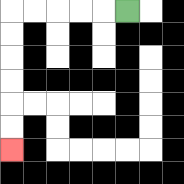{'start': '[5, 0]', 'end': '[0, 6]', 'path_directions': 'L,L,L,L,L,D,D,D,D,D,D', 'path_coordinates': '[[5, 0], [4, 0], [3, 0], [2, 0], [1, 0], [0, 0], [0, 1], [0, 2], [0, 3], [0, 4], [0, 5], [0, 6]]'}